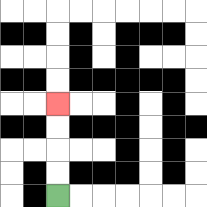{'start': '[2, 8]', 'end': '[2, 4]', 'path_directions': 'U,U,U,U', 'path_coordinates': '[[2, 8], [2, 7], [2, 6], [2, 5], [2, 4]]'}